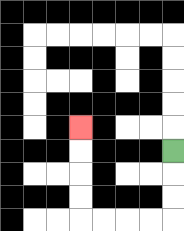{'start': '[7, 6]', 'end': '[3, 5]', 'path_directions': 'D,D,D,L,L,L,L,U,U,U,U', 'path_coordinates': '[[7, 6], [7, 7], [7, 8], [7, 9], [6, 9], [5, 9], [4, 9], [3, 9], [3, 8], [3, 7], [3, 6], [3, 5]]'}